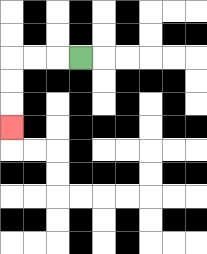{'start': '[3, 2]', 'end': '[0, 5]', 'path_directions': 'L,L,L,D,D,D', 'path_coordinates': '[[3, 2], [2, 2], [1, 2], [0, 2], [0, 3], [0, 4], [0, 5]]'}